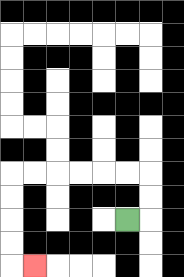{'start': '[5, 9]', 'end': '[1, 11]', 'path_directions': 'R,U,U,L,L,L,L,L,L,D,D,D,D,R', 'path_coordinates': '[[5, 9], [6, 9], [6, 8], [6, 7], [5, 7], [4, 7], [3, 7], [2, 7], [1, 7], [0, 7], [0, 8], [0, 9], [0, 10], [0, 11], [1, 11]]'}